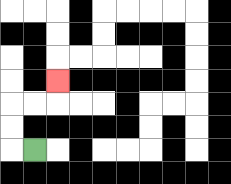{'start': '[1, 6]', 'end': '[2, 3]', 'path_directions': 'L,U,U,R,R,U', 'path_coordinates': '[[1, 6], [0, 6], [0, 5], [0, 4], [1, 4], [2, 4], [2, 3]]'}